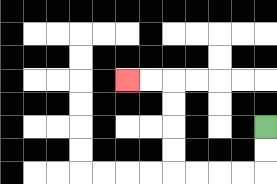{'start': '[11, 5]', 'end': '[5, 3]', 'path_directions': 'D,D,L,L,L,L,U,U,U,U,L,L', 'path_coordinates': '[[11, 5], [11, 6], [11, 7], [10, 7], [9, 7], [8, 7], [7, 7], [7, 6], [7, 5], [7, 4], [7, 3], [6, 3], [5, 3]]'}